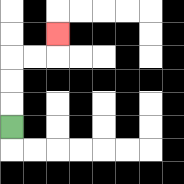{'start': '[0, 5]', 'end': '[2, 1]', 'path_directions': 'U,U,U,R,R,U', 'path_coordinates': '[[0, 5], [0, 4], [0, 3], [0, 2], [1, 2], [2, 2], [2, 1]]'}